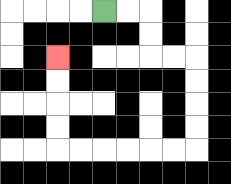{'start': '[4, 0]', 'end': '[2, 2]', 'path_directions': 'R,R,D,D,R,R,D,D,D,D,L,L,L,L,L,L,U,U,U,U', 'path_coordinates': '[[4, 0], [5, 0], [6, 0], [6, 1], [6, 2], [7, 2], [8, 2], [8, 3], [8, 4], [8, 5], [8, 6], [7, 6], [6, 6], [5, 6], [4, 6], [3, 6], [2, 6], [2, 5], [2, 4], [2, 3], [2, 2]]'}